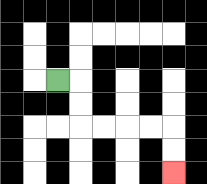{'start': '[2, 3]', 'end': '[7, 7]', 'path_directions': 'R,D,D,R,R,R,R,D,D', 'path_coordinates': '[[2, 3], [3, 3], [3, 4], [3, 5], [4, 5], [5, 5], [6, 5], [7, 5], [7, 6], [7, 7]]'}